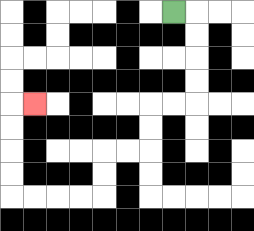{'start': '[7, 0]', 'end': '[1, 4]', 'path_directions': 'R,D,D,D,D,L,L,D,D,L,L,D,D,L,L,L,L,U,U,U,U,R', 'path_coordinates': '[[7, 0], [8, 0], [8, 1], [8, 2], [8, 3], [8, 4], [7, 4], [6, 4], [6, 5], [6, 6], [5, 6], [4, 6], [4, 7], [4, 8], [3, 8], [2, 8], [1, 8], [0, 8], [0, 7], [0, 6], [0, 5], [0, 4], [1, 4]]'}